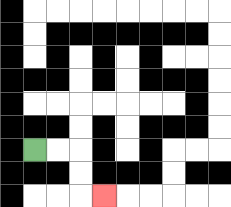{'start': '[1, 6]', 'end': '[4, 8]', 'path_directions': 'R,R,D,D,R', 'path_coordinates': '[[1, 6], [2, 6], [3, 6], [3, 7], [3, 8], [4, 8]]'}